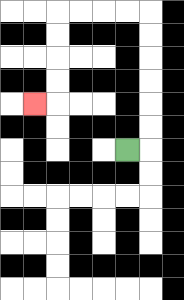{'start': '[5, 6]', 'end': '[1, 4]', 'path_directions': 'R,U,U,U,U,U,U,L,L,L,L,D,D,D,D,L', 'path_coordinates': '[[5, 6], [6, 6], [6, 5], [6, 4], [6, 3], [6, 2], [6, 1], [6, 0], [5, 0], [4, 0], [3, 0], [2, 0], [2, 1], [2, 2], [2, 3], [2, 4], [1, 4]]'}